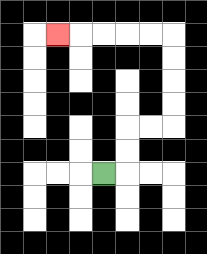{'start': '[4, 7]', 'end': '[2, 1]', 'path_directions': 'R,U,U,R,R,U,U,U,U,L,L,L,L,L', 'path_coordinates': '[[4, 7], [5, 7], [5, 6], [5, 5], [6, 5], [7, 5], [7, 4], [7, 3], [7, 2], [7, 1], [6, 1], [5, 1], [4, 1], [3, 1], [2, 1]]'}